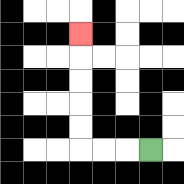{'start': '[6, 6]', 'end': '[3, 1]', 'path_directions': 'L,L,L,U,U,U,U,U', 'path_coordinates': '[[6, 6], [5, 6], [4, 6], [3, 6], [3, 5], [3, 4], [3, 3], [3, 2], [3, 1]]'}